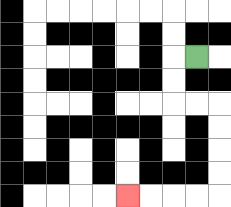{'start': '[8, 2]', 'end': '[5, 8]', 'path_directions': 'L,D,D,R,R,D,D,D,D,L,L,L,L', 'path_coordinates': '[[8, 2], [7, 2], [7, 3], [7, 4], [8, 4], [9, 4], [9, 5], [9, 6], [9, 7], [9, 8], [8, 8], [7, 8], [6, 8], [5, 8]]'}